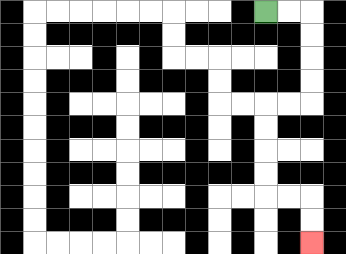{'start': '[11, 0]', 'end': '[13, 10]', 'path_directions': 'R,R,D,D,D,D,L,L,D,D,D,D,R,R,D,D', 'path_coordinates': '[[11, 0], [12, 0], [13, 0], [13, 1], [13, 2], [13, 3], [13, 4], [12, 4], [11, 4], [11, 5], [11, 6], [11, 7], [11, 8], [12, 8], [13, 8], [13, 9], [13, 10]]'}